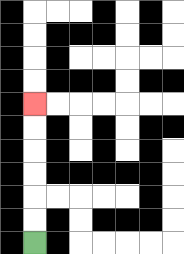{'start': '[1, 10]', 'end': '[1, 4]', 'path_directions': 'U,U,U,U,U,U', 'path_coordinates': '[[1, 10], [1, 9], [1, 8], [1, 7], [1, 6], [1, 5], [1, 4]]'}